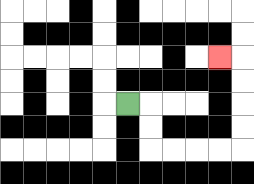{'start': '[5, 4]', 'end': '[9, 2]', 'path_directions': 'R,D,D,R,R,R,R,U,U,U,U,L', 'path_coordinates': '[[5, 4], [6, 4], [6, 5], [6, 6], [7, 6], [8, 6], [9, 6], [10, 6], [10, 5], [10, 4], [10, 3], [10, 2], [9, 2]]'}